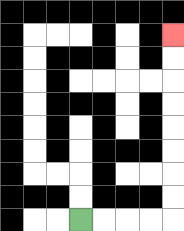{'start': '[3, 9]', 'end': '[7, 1]', 'path_directions': 'R,R,R,R,U,U,U,U,U,U,U,U', 'path_coordinates': '[[3, 9], [4, 9], [5, 9], [6, 9], [7, 9], [7, 8], [7, 7], [7, 6], [7, 5], [7, 4], [7, 3], [7, 2], [7, 1]]'}